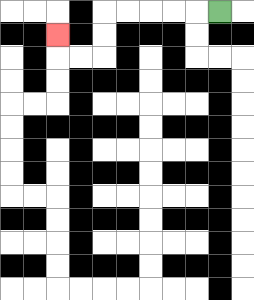{'start': '[9, 0]', 'end': '[2, 1]', 'path_directions': 'L,L,L,L,L,D,D,L,L,U', 'path_coordinates': '[[9, 0], [8, 0], [7, 0], [6, 0], [5, 0], [4, 0], [4, 1], [4, 2], [3, 2], [2, 2], [2, 1]]'}